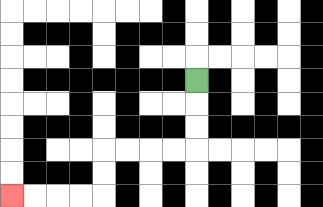{'start': '[8, 3]', 'end': '[0, 8]', 'path_directions': 'D,D,D,L,L,L,L,D,D,L,L,L,L', 'path_coordinates': '[[8, 3], [8, 4], [8, 5], [8, 6], [7, 6], [6, 6], [5, 6], [4, 6], [4, 7], [4, 8], [3, 8], [2, 8], [1, 8], [0, 8]]'}